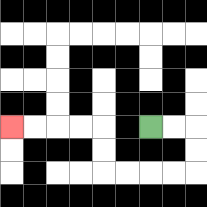{'start': '[6, 5]', 'end': '[0, 5]', 'path_directions': 'R,R,D,D,L,L,L,L,U,U,L,L,L,L', 'path_coordinates': '[[6, 5], [7, 5], [8, 5], [8, 6], [8, 7], [7, 7], [6, 7], [5, 7], [4, 7], [4, 6], [4, 5], [3, 5], [2, 5], [1, 5], [0, 5]]'}